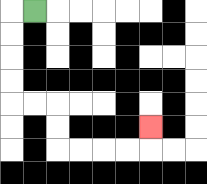{'start': '[1, 0]', 'end': '[6, 5]', 'path_directions': 'L,D,D,D,D,R,R,D,D,R,R,R,R,U', 'path_coordinates': '[[1, 0], [0, 0], [0, 1], [0, 2], [0, 3], [0, 4], [1, 4], [2, 4], [2, 5], [2, 6], [3, 6], [4, 6], [5, 6], [6, 6], [6, 5]]'}